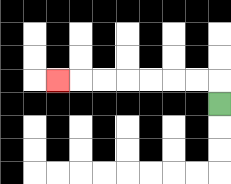{'start': '[9, 4]', 'end': '[2, 3]', 'path_directions': 'U,L,L,L,L,L,L,L', 'path_coordinates': '[[9, 4], [9, 3], [8, 3], [7, 3], [6, 3], [5, 3], [4, 3], [3, 3], [2, 3]]'}